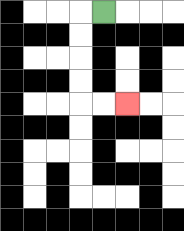{'start': '[4, 0]', 'end': '[5, 4]', 'path_directions': 'L,D,D,D,D,R,R', 'path_coordinates': '[[4, 0], [3, 0], [3, 1], [3, 2], [3, 3], [3, 4], [4, 4], [5, 4]]'}